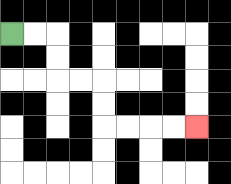{'start': '[0, 1]', 'end': '[8, 5]', 'path_directions': 'R,R,D,D,R,R,D,D,R,R,R,R', 'path_coordinates': '[[0, 1], [1, 1], [2, 1], [2, 2], [2, 3], [3, 3], [4, 3], [4, 4], [4, 5], [5, 5], [6, 5], [7, 5], [8, 5]]'}